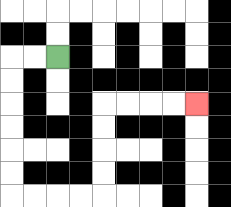{'start': '[2, 2]', 'end': '[8, 4]', 'path_directions': 'L,L,D,D,D,D,D,D,R,R,R,R,U,U,U,U,R,R,R,R', 'path_coordinates': '[[2, 2], [1, 2], [0, 2], [0, 3], [0, 4], [0, 5], [0, 6], [0, 7], [0, 8], [1, 8], [2, 8], [3, 8], [4, 8], [4, 7], [4, 6], [4, 5], [4, 4], [5, 4], [6, 4], [7, 4], [8, 4]]'}